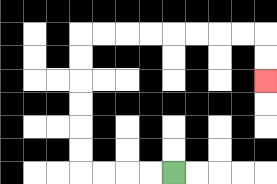{'start': '[7, 7]', 'end': '[11, 3]', 'path_directions': 'L,L,L,L,U,U,U,U,U,U,R,R,R,R,R,R,R,R,D,D', 'path_coordinates': '[[7, 7], [6, 7], [5, 7], [4, 7], [3, 7], [3, 6], [3, 5], [3, 4], [3, 3], [3, 2], [3, 1], [4, 1], [5, 1], [6, 1], [7, 1], [8, 1], [9, 1], [10, 1], [11, 1], [11, 2], [11, 3]]'}